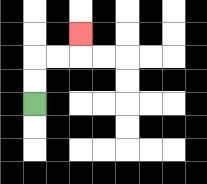{'start': '[1, 4]', 'end': '[3, 1]', 'path_directions': 'U,U,R,R,U', 'path_coordinates': '[[1, 4], [1, 3], [1, 2], [2, 2], [3, 2], [3, 1]]'}